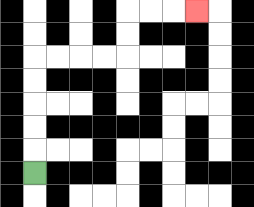{'start': '[1, 7]', 'end': '[8, 0]', 'path_directions': 'U,U,U,U,U,R,R,R,R,U,U,R,R,R', 'path_coordinates': '[[1, 7], [1, 6], [1, 5], [1, 4], [1, 3], [1, 2], [2, 2], [3, 2], [4, 2], [5, 2], [5, 1], [5, 0], [6, 0], [7, 0], [8, 0]]'}